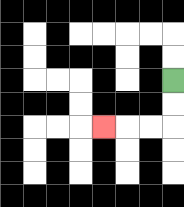{'start': '[7, 3]', 'end': '[4, 5]', 'path_directions': 'D,D,L,L,L', 'path_coordinates': '[[7, 3], [7, 4], [7, 5], [6, 5], [5, 5], [4, 5]]'}